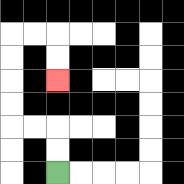{'start': '[2, 7]', 'end': '[2, 3]', 'path_directions': 'U,U,L,L,U,U,U,U,R,R,D,D', 'path_coordinates': '[[2, 7], [2, 6], [2, 5], [1, 5], [0, 5], [0, 4], [0, 3], [0, 2], [0, 1], [1, 1], [2, 1], [2, 2], [2, 3]]'}